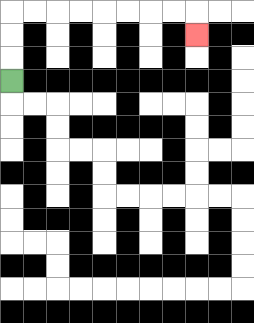{'start': '[0, 3]', 'end': '[8, 1]', 'path_directions': 'U,U,U,R,R,R,R,R,R,R,R,D', 'path_coordinates': '[[0, 3], [0, 2], [0, 1], [0, 0], [1, 0], [2, 0], [3, 0], [4, 0], [5, 0], [6, 0], [7, 0], [8, 0], [8, 1]]'}